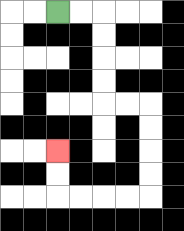{'start': '[2, 0]', 'end': '[2, 6]', 'path_directions': 'R,R,D,D,D,D,R,R,D,D,D,D,L,L,L,L,U,U', 'path_coordinates': '[[2, 0], [3, 0], [4, 0], [4, 1], [4, 2], [4, 3], [4, 4], [5, 4], [6, 4], [6, 5], [6, 6], [6, 7], [6, 8], [5, 8], [4, 8], [3, 8], [2, 8], [2, 7], [2, 6]]'}